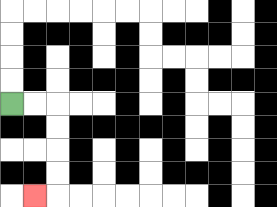{'start': '[0, 4]', 'end': '[1, 8]', 'path_directions': 'R,R,D,D,D,D,L', 'path_coordinates': '[[0, 4], [1, 4], [2, 4], [2, 5], [2, 6], [2, 7], [2, 8], [1, 8]]'}